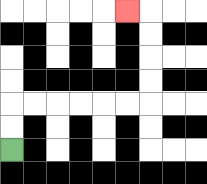{'start': '[0, 6]', 'end': '[5, 0]', 'path_directions': 'U,U,R,R,R,R,R,R,U,U,U,U,L', 'path_coordinates': '[[0, 6], [0, 5], [0, 4], [1, 4], [2, 4], [3, 4], [4, 4], [5, 4], [6, 4], [6, 3], [6, 2], [6, 1], [6, 0], [5, 0]]'}